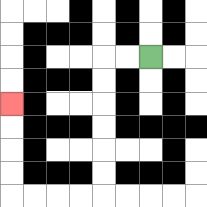{'start': '[6, 2]', 'end': '[0, 4]', 'path_directions': 'L,L,D,D,D,D,D,D,L,L,L,L,U,U,U,U', 'path_coordinates': '[[6, 2], [5, 2], [4, 2], [4, 3], [4, 4], [4, 5], [4, 6], [4, 7], [4, 8], [3, 8], [2, 8], [1, 8], [0, 8], [0, 7], [0, 6], [0, 5], [0, 4]]'}